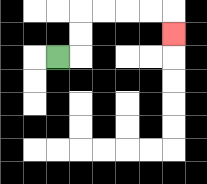{'start': '[2, 2]', 'end': '[7, 1]', 'path_directions': 'R,U,U,R,R,R,R,D', 'path_coordinates': '[[2, 2], [3, 2], [3, 1], [3, 0], [4, 0], [5, 0], [6, 0], [7, 0], [7, 1]]'}